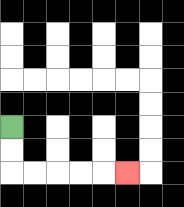{'start': '[0, 5]', 'end': '[5, 7]', 'path_directions': 'D,D,R,R,R,R,R', 'path_coordinates': '[[0, 5], [0, 6], [0, 7], [1, 7], [2, 7], [3, 7], [4, 7], [5, 7]]'}